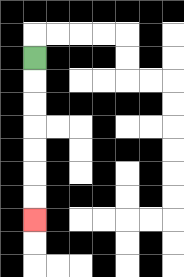{'start': '[1, 2]', 'end': '[1, 9]', 'path_directions': 'D,D,D,D,D,D,D', 'path_coordinates': '[[1, 2], [1, 3], [1, 4], [1, 5], [1, 6], [1, 7], [1, 8], [1, 9]]'}